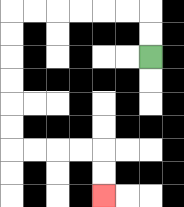{'start': '[6, 2]', 'end': '[4, 8]', 'path_directions': 'U,U,L,L,L,L,L,L,D,D,D,D,D,D,R,R,R,R,D,D', 'path_coordinates': '[[6, 2], [6, 1], [6, 0], [5, 0], [4, 0], [3, 0], [2, 0], [1, 0], [0, 0], [0, 1], [0, 2], [0, 3], [0, 4], [0, 5], [0, 6], [1, 6], [2, 6], [3, 6], [4, 6], [4, 7], [4, 8]]'}